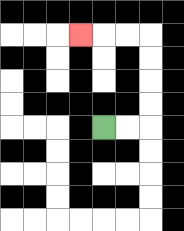{'start': '[4, 5]', 'end': '[3, 1]', 'path_directions': 'R,R,U,U,U,U,L,L,L', 'path_coordinates': '[[4, 5], [5, 5], [6, 5], [6, 4], [6, 3], [6, 2], [6, 1], [5, 1], [4, 1], [3, 1]]'}